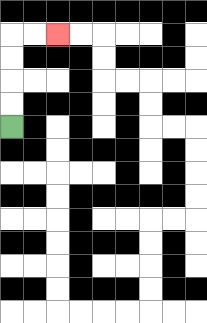{'start': '[0, 5]', 'end': '[2, 1]', 'path_directions': 'U,U,U,U,R,R', 'path_coordinates': '[[0, 5], [0, 4], [0, 3], [0, 2], [0, 1], [1, 1], [2, 1]]'}